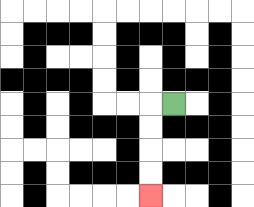{'start': '[7, 4]', 'end': '[6, 8]', 'path_directions': 'L,D,D,D,D', 'path_coordinates': '[[7, 4], [6, 4], [6, 5], [6, 6], [6, 7], [6, 8]]'}